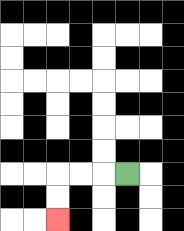{'start': '[5, 7]', 'end': '[2, 9]', 'path_directions': 'L,L,L,D,D', 'path_coordinates': '[[5, 7], [4, 7], [3, 7], [2, 7], [2, 8], [2, 9]]'}